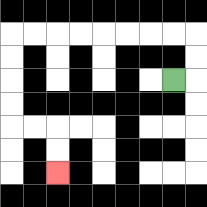{'start': '[7, 3]', 'end': '[2, 7]', 'path_directions': 'R,U,U,L,L,L,L,L,L,L,L,D,D,D,D,R,R,D,D', 'path_coordinates': '[[7, 3], [8, 3], [8, 2], [8, 1], [7, 1], [6, 1], [5, 1], [4, 1], [3, 1], [2, 1], [1, 1], [0, 1], [0, 2], [0, 3], [0, 4], [0, 5], [1, 5], [2, 5], [2, 6], [2, 7]]'}